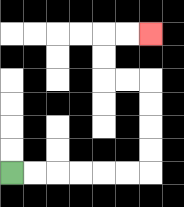{'start': '[0, 7]', 'end': '[6, 1]', 'path_directions': 'R,R,R,R,R,R,U,U,U,U,L,L,U,U,R,R', 'path_coordinates': '[[0, 7], [1, 7], [2, 7], [3, 7], [4, 7], [5, 7], [6, 7], [6, 6], [6, 5], [6, 4], [6, 3], [5, 3], [4, 3], [4, 2], [4, 1], [5, 1], [6, 1]]'}